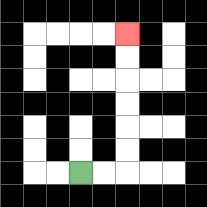{'start': '[3, 7]', 'end': '[5, 1]', 'path_directions': 'R,R,U,U,U,U,U,U', 'path_coordinates': '[[3, 7], [4, 7], [5, 7], [5, 6], [5, 5], [5, 4], [5, 3], [5, 2], [5, 1]]'}